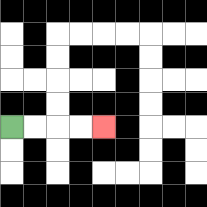{'start': '[0, 5]', 'end': '[4, 5]', 'path_directions': 'R,R,R,R', 'path_coordinates': '[[0, 5], [1, 5], [2, 5], [3, 5], [4, 5]]'}